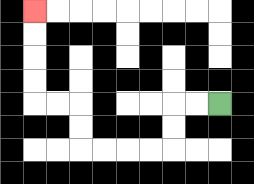{'start': '[9, 4]', 'end': '[1, 0]', 'path_directions': 'L,L,D,D,L,L,L,L,U,U,L,L,U,U,U,U', 'path_coordinates': '[[9, 4], [8, 4], [7, 4], [7, 5], [7, 6], [6, 6], [5, 6], [4, 6], [3, 6], [3, 5], [3, 4], [2, 4], [1, 4], [1, 3], [1, 2], [1, 1], [1, 0]]'}